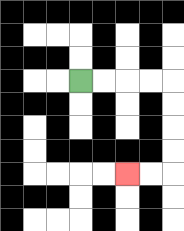{'start': '[3, 3]', 'end': '[5, 7]', 'path_directions': 'R,R,R,R,D,D,D,D,L,L', 'path_coordinates': '[[3, 3], [4, 3], [5, 3], [6, 3], [7, 3], [7, 4], [7, 5], [7, 6], [7, 7], [6, 7], [5, 7]]'}